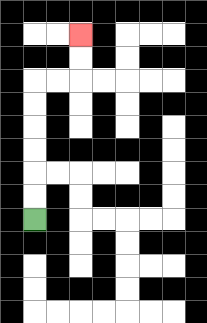{'start': '[1, 9]', 'end': '[3, 1]', 'path_directions': 'U,U,U,U,U,U,R,R,U,U', 'path_coordinates': '[[1, 9], [1, 8], [1, 7], [1, 6], [1, 5], [1, 4], [1, 3], [2, 3], [3, 3], [3, 2], [3, 1]]'}